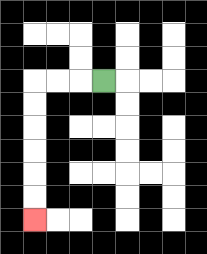{'start': '[4, 3]', 'end': '[1, 9]', 'path_directions': 'L,L,L,D,D,D,D,D,D', 'path_coordinates': '[[4, 3], [3, 3], [2, 3], [1, 3], [1, 4], [1, 5], [1, 6], [1, 7], [1, 8], [1, 9]]'}